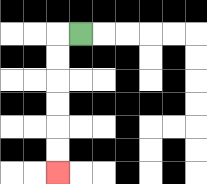{'start': '[3, 1]', 'end': '[2, 7]', 'path_directions': 'L,D,D,D,D,D,D', 'path_coordinates': '[[3, 1], [2, 1], [2, 2], [2, 3], [2, 4], [2, 5], [2, 6], [2, 7]]'}